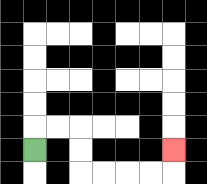{'start': '[1, 6]', 'end': '[7, 6]', 'path_directions': 'U,R,R,D,D,R,R,R,R,U', 'path_coordinates': '[[1, 6], [1, 5], [2, 5], [3, 5], [3, 6], [3, 7], [4, 7], [5, 7], [6, 7], [7, 7], [7, 6]]'}